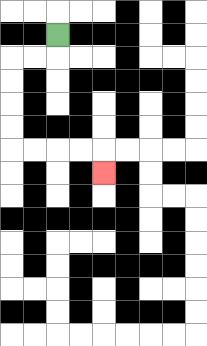{'start': '[2, 1]', 'end': '[4, 7]', 'path_directions': 'D,L,L,D,D,D,D,R,R,R,R,D', 'path_coordinates': '[[2, 1], [2, 2], [1, 2], [0, 2], [0, 3], [0, 4], [0, 5], [0, 6], [1, 6], [2, 6], [3, 6], [4, 6], [4, 7]]'}